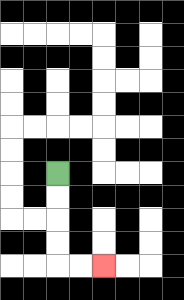{'start': '[2, 7]', 'end': '[4, 11]', 'path_directions': 'D,D,D,D,R,R', 'path_coordinates': '[[2, 7], [2, 8], [2, 9], [2, 10], [2, 11], [3, 11], [4, 11]]'}